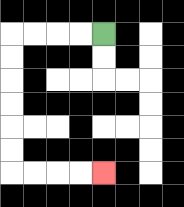{'start': '[4, 1]', 'end': '[4, 7]', 'path_directions': 'L,L,L,L,D,D,D,D,D,D,R,R,R,R', 'path_coordinates': '[[4, 1], [3, 1], [2, 1], [1, 1], [0, 1], [0, 2], [0, 3], [0, 4], [0, 5], [0, 6], [0, 7], [1, 7], [2, 7], [3, 7], [4, 7]]'}